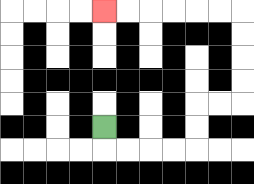{'start': '[4, 5]', 'end': '[4, 0]', 'path_directions': 'D,R,R,R,R,U,U,R,R,U,U,U,U,L,L,L,L,L,L', 'path_coordinates': '[[4, 5], [4, 6], [5, 6], [6, 6], [7, 6], [8, 6], [8, 5], [8, 4], [9, 4], [10, 4], [10, 3], [10, 2], [10, 1], [10, 0], [9, 0], [8, 0], [7, 0], [6, 0], [5, 0], [4, 0]]'}